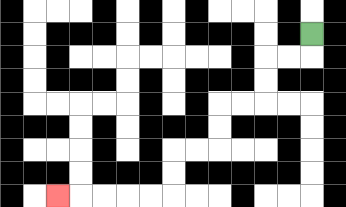{'start': '[13, 1]', 'end': '[2, 8]', 'path_directions': 'D,L,L,D,D,L,L,D,D,L,L,D,D,L,L,L,L,L', 'path_coordinates': '[[13, 1], [13, 2], [12, 2], [11, 2], [11, 3], [11, 4], [10, 4], [9, 4], [9, 5], [9, 6], [8, 6], [7, 6], [7, 7], [7, 8], [6, 8], [5, 8], [4, 8], [3, 8], [2, 8]]'}